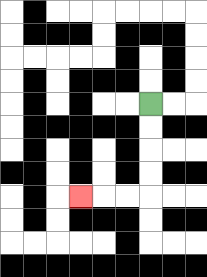{'start': '[6, 4]', 'end': '[3, 8]', 'path_directions': 'D,D,D,D,L,L,L', 'path_coordinates': '[[6, 4], [6, 5], [6, 6], [6, 7], [6, 8], [5, 8], [4, 8], [3, 8]]'}